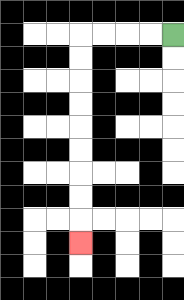{'start': '[7, 1]', 'end': '[3, 10]', 'path_directions': 'L,L,L,L,D,D,D,D,D,D,D,D,D', 'path_coordinates': '[[7, 1], [6, 1], [5, 1], [4, 1], [3, 1], [3, 2], [3, 3], [3, 4], [3, 5], [3, 6], [3, 7], [3, 8], [3, 9], [3, 10]]'}